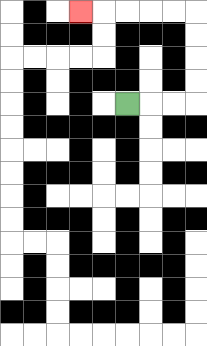{'start': '[5, 4]', 'end': '[3, 0]', 'path_directions': 'R,R,R,U,U,U,U,L,L,L,L,L', 'path_coordinates': '[[5, 4], [6, 4], [7, 4], [8, 4], [8, 3], [8, 2], [8, 1], [8, 0], [7, 0], [6, 0], [5, 0], [4, 0], [3, 0]]'}